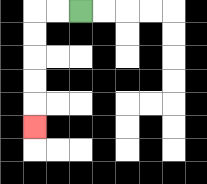{'start': '[3, 0]', 'end': '[1, 5]', 'path_directions': 'L,L,D,D,D,D,D', 'path_coordinates': '[[3, 0], [2, 0], [1, 0], [1, 1], [1, 2], [1, 3], [1, 4], [1, 5]]'}